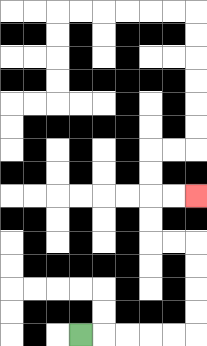{'start': '[3, 14]', 'end': '[8, 8]', 'path_directions': 'R,R,R,R,R,U,U,U,U,L,L,U,U,R,R', 'path_coordinates': '[[3, 14], [4, 14], [5, 14], [6, 14], [7, 14], [8, 14], [8, 13], [8, 12], [8, 11], [8, 10], [7, 10], [6, 10], [6, 9], [6, 8], [7, 8], [8, 8]]'}